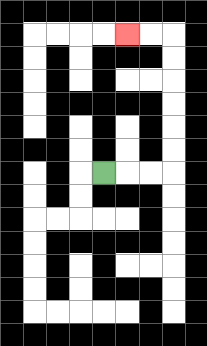{'start': '[4, 7]', 'end': '[5, 1]', 'path_directions': 'R,R,R,U,U,U,U,U,U,L,L', 'path_coordinates': '[[4, 7], [5, 7], [6, 7], [7, 7], [7, 6], [7, 5], [7, 4], [7, 3], [7, 2], [7, 1], [6, 1], [5, 1]]'}